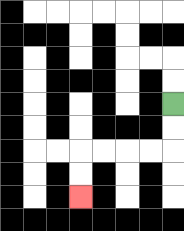{'start': '[7, 4]', 'end': '[3, 8]', 'path_directions': 'D,D,L,L,L,L,D,D', 'path_coordinates': '[[7, 4], [7, 5], [7, 6], [6, 6], [5, 6], [4, 6], [3, 6], [3, 7], [3, 8]]'}